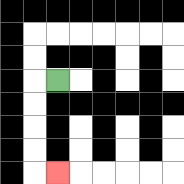{'start': '[2, 3]', 'end': '[2, 7]', 'path_directions': 'L,D,D,D,D,R', 'path_coordinates': '[[2, 3], [1, 3], [1, 4], [1, 5], [1, 6], [1, 7], [2, 7]]'}